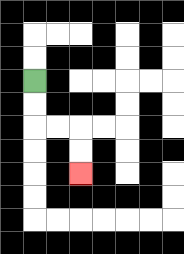{'start': '[1, 3]', 'end': '[3, 7]', 'path_directions': 'D,D,R,R,D,D', 'path_coordinates': '[[1, 3], [1, 4], [1, 5], [2, 5], [3, 5], [3, 6], [3, 7]]'}